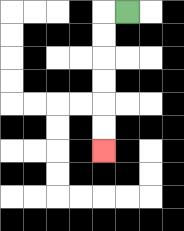{'start': '[5, 0]', 'end': '[4, 6]', 'path_directions': 'L,D,D,D,D,D,D', 'path_coordinates': '[[5, 0], [4, 0], [4, 1], [4, 2], [4, 3], [4, 4], [4, 5], [4, 6]]'}